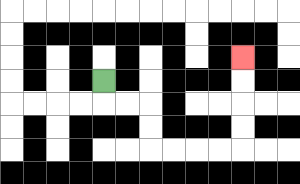{'start': '[4, 3]', 'end': '[10, 2]', 'path_directions': 'D,R,R,D,D,R,R,R,R,U,U,U,U', 'path_coordinates': '[[4, 3], [4, 4], [5, 4], [6, 4], [6, 5], [6, 6], [7, 6], [8, 6], [9, 6], [10, 6], [10, 5], [10, 4], [10, 3], [10, 2]]'}